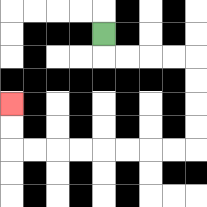{'start': '[4, 1]', 'end': '[0, 4]', 'path_directions': 'D,R,R,R,R,D,D,D,D,L,L,L,L,L,L,L,L,U,U', 'path_coordinates': '[[4, 1], [4, 2], [5, 2], [6, 2], [7, 2], [8, 2], [8, 3], [8, 4], [8, 5], [8, 6], [7, 6], [6, 6], [5, 6], [4, 6], [3, 6], [2, 6], [1, 6], [0, 6], [0, 5], [0, 4]]'}